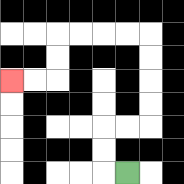{'start': '[5, 7]', 'end': '[0, 3]', 'path_directions': 'L,U,U,R,R,U,U,U,U,L,L,L,L,D,D,L,L', 'path_coordinates': '[[5, 7], [4, 7], [4, 6], [4, 5], [5, 5], [6, 5], [6, 4], [6, 3], [6, 2], [6, 1], [5, 1], [4, 1], [3, 1], [2, 1], [2, 2], [2, 3], [1, 3], [0, 3]]'}